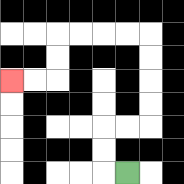{'start': '[5, 7]', 'end': '[0, 3]', 'path_directions': 'L,U,U,R,R,U,U,U,U,L,L,L,L,D,D,L,L', 'path_coordinates': '[[5, 7], [4, 7], [4, 6], [4, 5], [5, 5], [6, 5], [6, 4], [6, 3], [6, 2], [6, 1], [5, 1], [4, 1], [3, 1], [2, 1], [2, 2], [2, 3], [1, 3], [0, 3]]'}